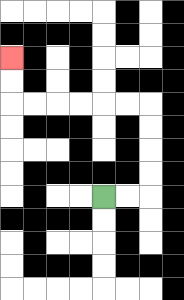{'start': '[4, 8]', 'end': '[0, 2]', 'path_directions': 'R,R,U,U,U,U,L,L,L,L,L,L,U,U', 'path_coordinates': '[[4, 8], [5, 8], [6, 8], [6, 7], [6, 6], [6, 5], [6, 4], [5, 4], [4, 4], [3, 4], [2, 4], [1, 4], [0, 4], [0, 3], [0, 2]]'}